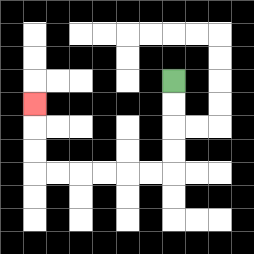{'start': '[7, 3]', 'end': '[1, 4]', 'path_directions': 'D,D,D,D,L,L,L,L,L,L,U,U,U', 'path_coordinates': '[[7, 3], [7, 4], [7, 5], [7, 6], [7, 7], [6, 7], [5, 7], [4, 7], [3, 7], [2, 7], [1, 7], [1, 6], [1, 5], [1, 4]]'}